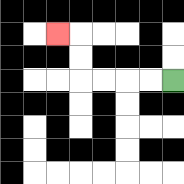{'start': '[7, 3]', 'end': '[2, 1]', 'path_directions': 'L,L,L,L,U,U,L', 'path_coordinates': '[[7, 3], [6, 3], [5, 3], [4, 3], [3, 3], [3, 2], [3, 1], [2, 1]]'}